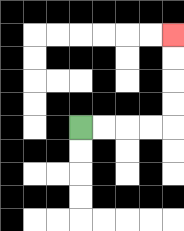{'start': '[3, 5]', 'end': '[7, 1]', 'path_directions': 'R,R,R,R,U,U,U,U', 'path_coordinates': '[[3, 5], [4, 5], [5, 5], [6, 5], [7, 5], [7, 4], [7, 3], [7, 2], [7, 1]]'}